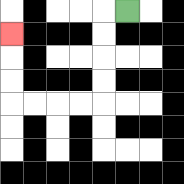{'start': '[5, 0]', 'end': '[0, 1]', 'path_directions': 'L,D,D,D,D,L,L,L,L,U,U,U', 'path_coordinates': '[[5, 0], [4, 0], [4, 1], [4, 2], [4, 3], [4, 4], [3, 4], [2, 4], [1, 4], [0, 4], [0, 3], [0, 2], [0, 1]]'}